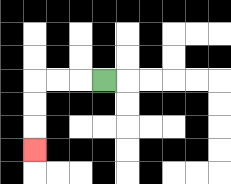{'start': '[4, 3]', 'end': '[1, 6]', 'path_directions': 'L,L,L,D,D,D', 'path_coordinates': '[[4, 3], [3, 3], [2, 3], [1, 3], [1, 4], [1, 5], [1, 6]]'}